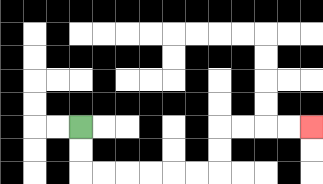{'start': '[3, 5]', 'end': '[13, 5]', 'path_directions': 'D,D,R,R,R,R,R,R,U,U,R,R,R,R', 'path_coordinates': '[[3, 5], [3, 6], [3, 7], [4, 7], [5, 7], [6, 7], [7, 7], [8, 7], [9, 7], [9, 6], [9, 5], [10, 5], [11, 5], [12, 5], [13, 5]]'}